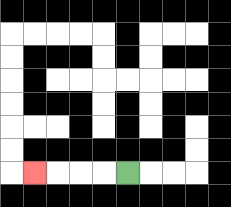{'start': '[5, 7]', 'end': '[1, 7]', 'path_directions': 'L,L,L,L', 'path_coordinates': '[[5, 7], [4, 7], [3, 7], [2, 7], [1, 7]]'}